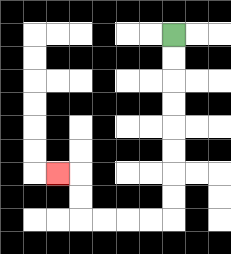{'start': '[7, 1]', 'end': '[2, 7]', 'path_directions': 'D,D,D,D,D,D,D,D,L,L,L,L,U,U,L', 'path_coordinates': '[[7, 1], [7, 2], [7, 3], [7, 4], [7, 5], [7, 6], [7, 7], [7, 8], [7, 9], [6, 9], [5, 9], [4, 9], [3, 9], [3, 8], [3, 7], [2, 7]]'}